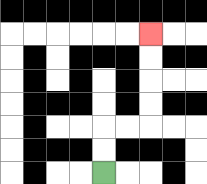{'start': '[4, 7]', 'end': '[6, 1]', 'path_directions': 'U,U,R,R,U,U,U,U', 'path_coordinates': '[[4, 7], [4, 6], [4, 5], [5, 5], [6, 5], [6, 4], [6, 3], [6, 2], [6, 1]]'}